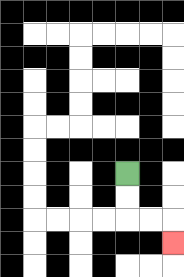{'start': '[5, 7]', 'end': '[7, 10]', 'path_directions': 'D,D,R,R,D', 'path_coordinates': '[[5, 7], [5, 8], [5, 9], [6, 9], [7, 9], [7, 10]]'}